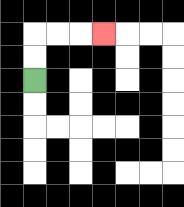{'start': '[1, 3]', 'end': '[4, 1]', 'path_directions': 'U,U,R,R,R', 'path_coordinates': '[[1, 3], [1, 2], [1, 1], [2, 1], [3, 1], [4, 1]]'}